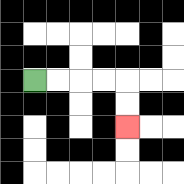{'start': '[1, 3]', 'end': '[5, 5]', 'path_directions': 'R,R,R,R,D,D', 'path_coordinates': '[[1, 3], [2, 3], [3, 3], [4, 3], [5, 3], [5, 4], [5, 5]]'}